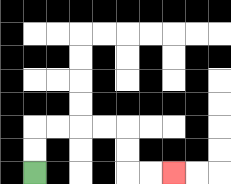{'start': '[1, 7]', 'end': '[7, 7]', 'path_directions': 'U,U,R,R,R,R,D,D,R,R', 'path_coordinates': '[[1, 7], [1, 6], [1, 5], [2, 5], [3, 5], [4, 5], [5, 5], [5, 6], [5, 7], [6, 7], [7, 7]]'}